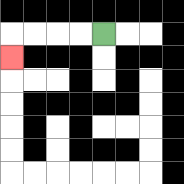{'start': '[4, 1]', 'end': '[0, 2]', 'path_directions': 'L,L,L,L,D', 'path_coordinates': '[[4, 1], [3, 1], [2, 1], [1, 1], [0, 1], [0, 2]]'}